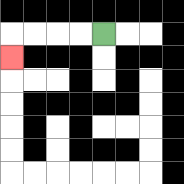{'start': '[4, 1]', 'end': '[0, 2]', 'path_directions': 'L,L,L,L,D', 'path_coordinates': '[[4, 1], [3, 1], [2, 1], [1, 1], [0, 1], [0, 2]]'}